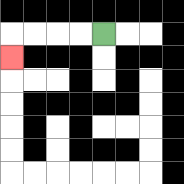{'start': '[4, 1]', 'end': '[0, 2]', 'path_directions': 'L,L,L,L,D', 'path_coordinates': '[[4, 1], [3, 1], [2, 1], [1, 1], [0, 1], [0, 2]]'}